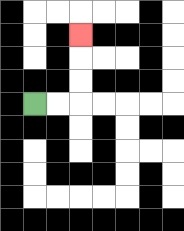{'start': '[1, 4]', 'end': '[3, 1]', 'path_directions': 'R,R,U,U,U', 'path_coordinates': '[[1, 4], [2, 4], [3, 4], [3, 3], [3, 2], [3, 1]]'}